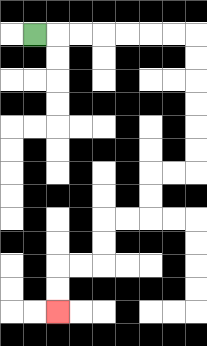{'start': '[1, 1]', 'end': '[2, 13]', 'path_directions': 'R,R,R,R,R,R,R,D,D,D,D,D,D,L,L,D,D,L,L,D,D,L,L,D,D', 'path_coordinates': '[[1, 1], [2, 1], [3, 1], [4, 1], [5, 1], [6, 1], [7, 1], [8, 1], [8, 2], [8, 3], [8, 4], [8, 5], [8, 6], [8, 7], [7, 7], [6, 7], [6, 8], [6, 9], [5, 9], [4, 9], [4, 10], [4, 11], [3, 11], [2, 11], [2, 12], [2, 13]]'}